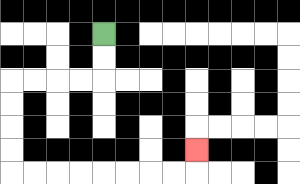{'start': '[4, 1]', 'end': '[8, 6]', 'path_directions': 'D,D,L,L,L,L,D,D,D,D,R,R,R,R,R,R,R,R,U', 'path_coordinates': '[[4, 1], [4, 2], [4, 3], [3, 3], [2, 3], [1, 3], [0, 3], [0, 4], [0, 5], [0, 6], [0, 7], [1, 7], [2, 7], [3, 7], [4, 7], [5, 7], [6, 7], [7, 7], [8, 7], [8, 6]]'}